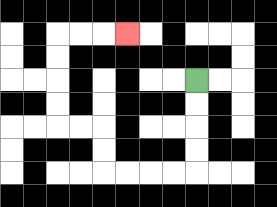{'start': '[8, 3]', 'end': '[5, 1]', 'path_directions': 'D,D,D,D,L,L,L,L,U,U,L,L,U,U,U,U,R,R,R', 'path_coordinates': '[[8, 3], [8, 4], [8, 5], [8, 6], [8, 7], [7, 7], [6, 7], [5, 7], [4, 7], [4, 6], [4, 5], [3, 5], [2, 5], [2, 4], [2, 3], [2, 2], [2, 1], [3, 1], [4, 1], [5, 1]]'}